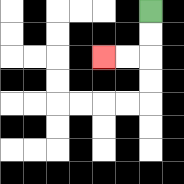{'start': '[6, 0]', 'end': '[4, 2]', 'path_directions': 'D,D,L,L', 'path_coordinates': '[[6, 0], [6, 1], [6, 2], [5, 2], [4, 2]]'}